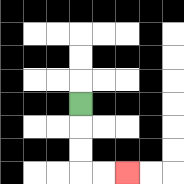{'start': '[3, 4]', 'end': '[5, 7]', 'path_directions': 'D,D,D,R,R', 'path_coordinates': '[[3, 4], [3, 5], [3, 6], [3, 7], [4, 7], [5, 7]]'}